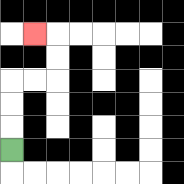{'start': '[0, 6]', 'end': '[1, 1]', 'path_directions': 'U,U,U,R,R,U,U,L', 'path_coordinates': '[[0, 6], [0, 5], [0, 4], [0, 3], [1, 3], [2, 3], [2, 2], [2, 1], [1, 1]]'}